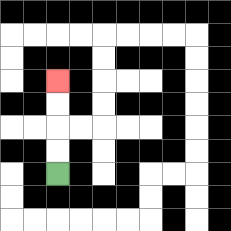{'start': '[2, 7]', 'end': '[2, 3]', 'path_directions': 'U,U,U,U', 'path_coordinates': '[[2, 7], [2, 6], [2, 5], [2, 4], [2, 3]]'}